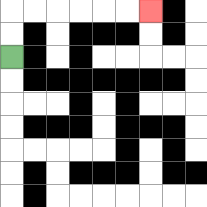{'start': '[0, 2]', 'end': '[6, 0]', 'path_directions': 'U,U,R,R,R,R,R,R', 'path_coordinates': '[[0, 2], [0, 1], [0, 0], [1, 0], [2, 0], [3, 0], [4, 0], [5, 0], [6, 0]]'}